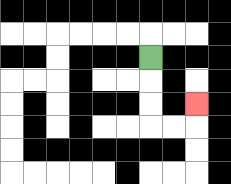{'start': '[6, 2]', 'end': '[8, 4]', 'path_directions': 'D,D,D,R,R,U', 'path_coordinates': '[[6, 2], [6, 3], [6, 4], [6, 5], [7, 5], [8, 5], [8, 4]]'}